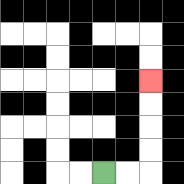{'start': '[4, 7]', 'end': '[6, 3]', 'path_directions': 'R,R,U,U,U,U', 'path_coordinates': '[[4, 7], [5, 7], [6, 7], [6, 6], [6, 5], [6, 4], [6, 3]]'}